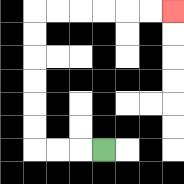{'start': '[4, 6]', 'end': '[7, 0]', 'path_directions': 'L,L,L,U,U,U,U,U,U,R,R,R,R,R,R', 'path_coordinates': '[[4, 6], [3, 6], [2, 6], [1, 6], [1, 5], [1, 4], [1, 3], [1, 2], [1, 1], [1, 0], [2, 0], [3, 0], [4, 0], [5, 0], [6, 0], [7, 0]]'}